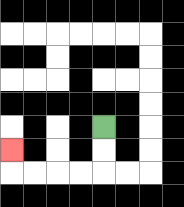{'start': '[4, 5]', 'end': '[0, 6]', 'path_directions': 'D,D,L,L,L,L,U', 'path_coordinates': '[[4, 5], [4, 6], [4, 7], [3, 7], [2, 7], [1, 7], [0, 7], [0, 6]]'}